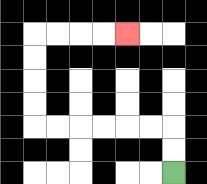{'start': '[7, 7]', 'end': '[5, 1]', 'path_directions': 'U,U,L,L,L,L,L,L,U,U,U,U,R,R,R,R', 'path_coordinates': '[[7, 7], [7, 6], [7, 5], [6, 5], [5, 5], [4, 5], [3, 5], [2, 5], [1, 5], [1, 4], [1, 3], [1, 2], [1, 1], [2, 1], [3, 1], [4, 1], [5, 1]]'}